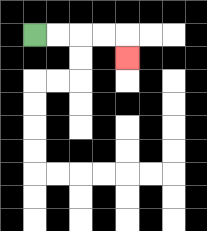{'start': '[1, 1]', 'end': '[5, 2]', 'path_directions': 'R,R,R,R,D', 'path_coordinates': '[[1, 1], [2, 1], [3, 1], [4, 1], [5, 1], [5, 2]]'}